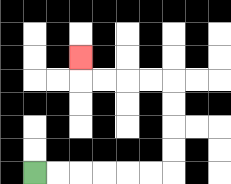{'start': '[1, 7]', 'end': '[3, 2]', 'path_directions': 'R,R,R,R,R,R,U,U,U,U,L,L,L,L,U', 'path_coordinates': '[[1, 7], [2, 7], [3, 7], [4, 7], [5, 7], [6, 7], [7, 7], [7, 6], [7, 5], [7, 4], [7, 3], [6, 3], [5, 3], [4, 3], [3, 3], [3, 2]]'}